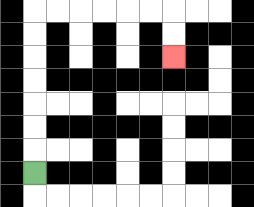{'start': '[1, 7]', 'end': '[7, 2]', 'path_directions': 'U,U,U,U,U,U,U,R,R,R,R,R,R,D,D', 'path_coordinates': '[[1, 7], [1, 6], [1, 5], [1, 4], [1, 3], [1, 2], [1, 1], [1, 0], [2, 0], [3, 0], [4, 0], [5, 0], [6, 0], [7, 0], [7, 1], [7, 2]]'}